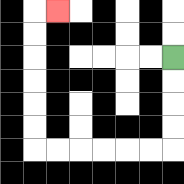{'start': '[7, 2]', 'end': '[2, 0]', 'path_directions': 'D,D,D,D,L,L,L,L,L,L,U,U,U,U,U,U,R', 'path_coordinates': '[[7, 2], [7, 3], [7, 4], [7, 5], [7, 6], [6, 6], [5, 6], [4, 6], [3, 6], [2, 6], [1, 6], [1, 5], [1, 4], [1, 3], [1, 2], [1, 1], [1, 0], [2, 0]]'}